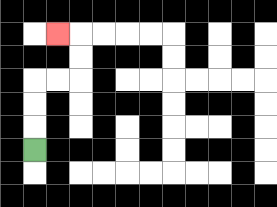{'start': '[1, 6]', 'end': '[2, 1]', 'path_directions': 'U,U,U,R,R,U,U,L', 'path_coordinates': '[[1, 6], [1, 5], [1, 4], [1, 3], [2, 3], [3, 3], [3, 2], [3, 1], [2, 1]]'}